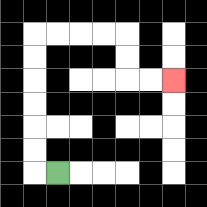{'start': '[2, 7]', 'end': '[7, 3]', 'path_directions': 'L,U,U,U,U,U,U,R,R,R,R,D,D,R,R', 'path_coordinates': '[[2, 7], [1, 7], [1, 6], [1, 5], [1, 4], [1, 3], [1, 2], [1, 1], [2, 1], [3, 1], [4, 1], [5, 1], [5, 2], [5, 3], [6, 3], [7, 3]]'}